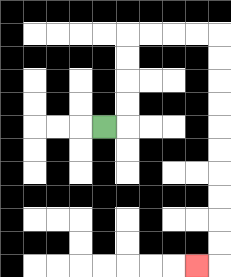{'start': '[4, 5]', 'end': '[8, 11]', 'path_directions': 'R,U,U,U,U,R,R,R,R,D,D,D,D,D,D,D,D,D,D,L', 'path_coordinates': '[[4, 5], [5, 5], [5, 4], [5, 3], [5, 2], [5, 1], [6, 1], [7, 1], [8, 1], [9, 1], [9, 2], [9, 3], [9, 4], [9, 5], [9, 6], [9, 7], [9, 8], [9, 9], [9, 10], [9, 11], [8, 11]]'}